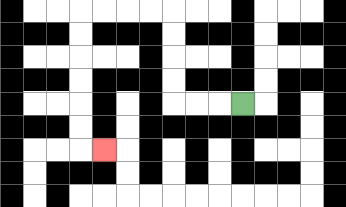{'start': '[10, 4]', 'end': '[4, 6]', 'path_directions': 'L,L,L,U,U,U,U,L,L,L,L,D,D,D,D,D,D,R', 'path_coordinates': '[[10, 4], [9, 4], [8, 4], [7, 4], [7, 3], [7, 2], [7, 1], [7, 0], [6, 0], [5, 0], [4, 0], [3, 0], [3, 1], [3, 2], [3, 3], [3, 4], [3, 5], [3, 6], [4, 6]]'}